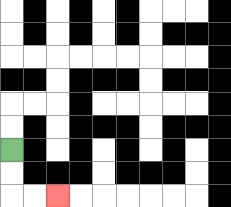{'start': '[0, 6]', 'end': '[2, 8]', 'path_directions': 'D,D,R,R', 'path_coordinates': '[[0, 6], [0, 7], [0, 8], [1, 8], [2, 8]]'}